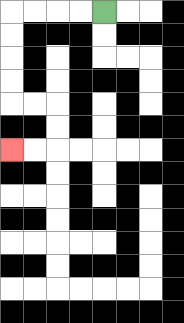{'start': '[4, 0]', 'end': '[0, 6]', 'path_directions': 'L,L,L,L,D,D,D,D,R,R,D,D,L,L', 'path_coordinates': '[[4, 0], [3, 0], [2, 0], [1, 0], [0, 0], [0, 1], [0, 2], [0, 3], [0, 4], [1, 4], [2, 4], [2, 5], [2, 6], [1, 6], [0, 6]]'}